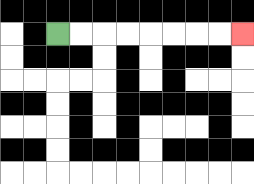{'start': '[2, 1]', 'end': '[10, 1]', 'path_directions': 'R,R,R,R,R,R,R,R', 'path_coordinates': '[[2, 1], [3, 1], [4, 1], [5, 1], [6, 1], [7, 1], [8, 1], [9, 1], [10, 1]]'}